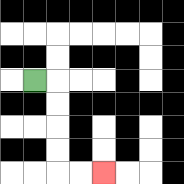{'start': '[1, 3]', 'end': '[4, 7]', 'path_directions': 'R,D,D,D,D,R,R', 'path_coordinates': '[[1, 3], [2, 3], [2, 4], [2, 5], [2, 6], [2, 7], [3, 7], [4, 7]]'}